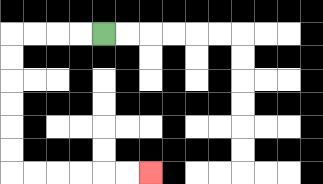{'start': '[4, 1]', 'end': '[6, 7]', 'path_directions': 'L,L,L,L,D,D,D,D,D,D,R,R,R,R,R,R', 'path_coordinates': '[[4, 1], [3, 1], [2, 1], [1, 1], [0, 1], [0, 2], [0, 3], [0, 4], [0, 5], [0, 6], [0, 7], [1, 7], [2, 7], [3, 7], [4, 7], [5, 7], [6, 7]]'}